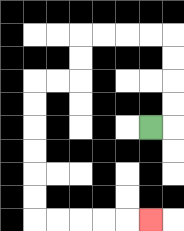{'start': '[6, 5]', 'end': '[6, 9]', 'path_directions': 'R,U,U,U,U,L,L,L,L,D,D,L,L,D,D,D,D,D,D,R,R,R,R,R', 'path_coordinates': '[[6, 5], [7, 5], [7, 4], [7, 3], [7, 2], [7, 1], [6, 1], [5, 1], [4, 1], [3, 1], [3, 2], [3, 3], [2, 3], [1, 3], [1, 4], [1, 5], [1, 6], [1, 7], [1, 8], [1, 9], [2, 9], [3, 9], [4, 9], [5, 9], [6, 9]]'}